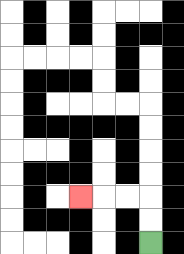{'start': '[6, 10]', 'end': '[3, 8]', 'path_directions': 'U,U,L,L,L', 'path_coordinates': '[[6, 10], [6, 9], [6, 8], [5, 8], [4, 8], [3, 8]]'}